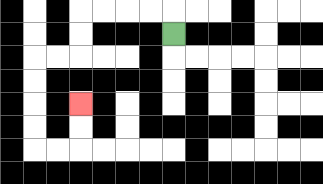{'start': '[7, 1]', 'end': '[3, 4]', 'path_directions': 'U,L,L,L,L,D,D,L,L,D,D,D,D,R,R,U,U', 'path_coordinates': '[[7, 1], [7, 0], [6, 0], [5, 0], [4, 0], [3, 0], [3, 1], [3, 2], [2, 2], [1, 2], [1, 3], [1, 4], [1, 5], [1, 6], [2, 6], [3, 6], [3, 5], [3, 4]]'}